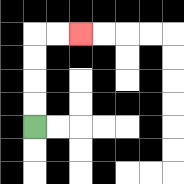{'start': '[1, 5]', 'end': '[3, 1]', 'path_directions': 'U,U,U,U,R,R', 'path_coordinates': '[[1, 5], [1, 4], [1, 3], [1, 2], [1, 1], [2, 1], [3, 1]]'}